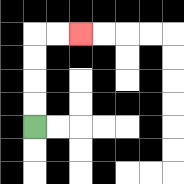{'start': '[1, 5]', 'end': '[3, 1]', 'path_directions': 'U,U,U,U,R,R', 'path_coordinates': '[[1, 5], [1, 4], [1, 3], [1, 2], [1, 1], [2, 1], [3, 1]]'}